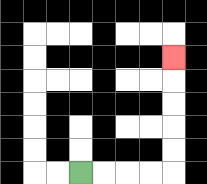{'start': '[3, 7]', 'end': '[7, 2]', 'path_directions': 'R,R,R,R,U,U,U,U,U', 'path_coordinates': '[[3, 7], [4, 7], [5, 7], [6, 7], [7, 7], [7, 6], [7, 5], [7, 4], [7, 3], [7, 2]]'}